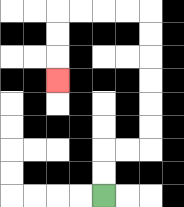{'start': '[4, 8]', 'end': '[2, 3]', 'path_directions': 'U,U,R,R,U,U,U,U,U,U,L,L,L,L,D,D,D', 'path_coordinates': '[[4, 8], [4, 7], [4, 6], [5, 6], [6, 6], [6, 5], [6, 4], [6, 3], [6, 2], [6, 1], [6, 0], [5, 0], [4, 0], [3, 0], [2, 0], [2, 1], [2, 2], [2, 3]]'}